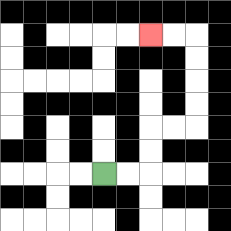{'start': '[4, 7]', 'end': '[6, 1]', 'path_directions': 'R,R,U,U,R,R,U,U,U,U,L,L', 'path_coordinates': '[[4, 7], [5, 7], [6, 7], [6, 6], [6, 5], [7, 5], [8, 5], [8, 4], [8, 3], [8, 2], [8, 1], [7, 1], [6, 1]]'}